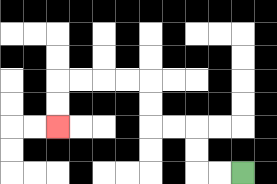{'start': '[10, 7]', 'end': '[2, 5]', 'path_directions': 'L,L,U,U,L,L,U,U,L,L,L,L,D,D', 'path_coordinates': '[[10, 7], [9, 7], [8, 7], [8, 6], [8, 5], [7, 5], [6, 5], [6, 4], [6, 3], [5, 3], [4, 3], [3, 3], [2, 3], [2, 4], [2, 5]]'}